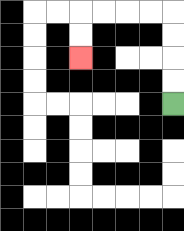{'start': '[7, 4]', 'end': '[3, 2]', 'path_directions': 'U,U,U,U,L,L,L,L,D,D', 'path_coordinates': '[[7, 4], [7, 3], [7, 2], [7, 1], [7, 0], [6, 0], [5, 0], [4, 0], [3, 0], [3, 1], [3, 2]]'}